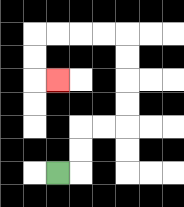{'start': '[2, 7]', 'end': '[2, 3]', 'path_directions': 'R,U,U,R,R,U,U,U,U,L,L,L,L,D,D,R', 'path_coordinates': '[[2, 7], [3, 7], [3, 6], [3, 5], [4, 5], [5, 5], [5, 4], [5, 3], [5, 2], [5, 1], [4, 1], [3, 1], [2, 1], [1, 1], [1, 2], [1, 3], [2, 3]]'}